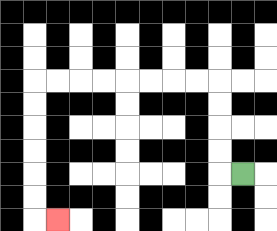{'start': '[10, 7]', 'end': '[2, 9]', 'path_directions': 'L,U,U,U,U,L,L,L,L,L,L,L,L,D,D,D,D,D,D,R', 'path_coordinates': '[[10, 7], [9, 7], [9, 6], [9, 5], [9, 4], [9, 3], [8, 3], [7, 3], [6, 3], [5, 3], [4, 3], [3, 3], [2, 3], [1, 3], [1, 4], [1, 5], [1, 6], [1, 7], [1, 8], [1, 9], [2, 9]]'}